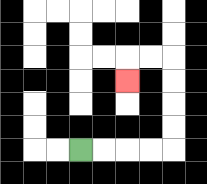{'start': '[3, 6]', 'end': '[5, 3]', 'path_directions': 'R,R,R,R,U,U,U,U,L,L,D', 'path_coordinates': '[[3, 6], [4, 6], [5, 6], [6, 6], [7, 6], [7, 5], [7, 4], [7, 3], [7, 2], [6, 2], [5, 2], [5, 3]]'}